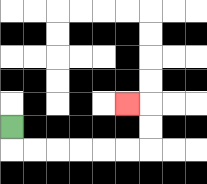{'start': '[0, 5]', 'end': '[5, 4]', 'path_directions': 'D,R,R,R,R,R,R,U,U,L', 'path_coordinates': '[[0, 5], [0, 6], [1, 6], [2, 6], [3, 6], [4, 6], [5, 6], [6, 6], [6, 5], [6, 4], [5, 4]]'}